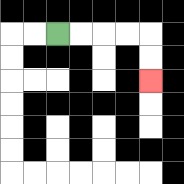{'start': '[2, 1]', 'end': '[6, 3]', 'path_directions': 'R,R,R,R,D,D', 'path_coordinates': '[[2, 1], [3, 1], [4, 1], [5, 1], [6, 1], [6, 2], [6, 3]]'}